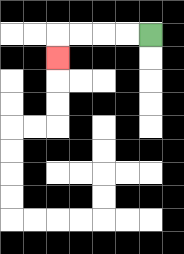{'start': '[6, 1]', 'end': '[2, 2]', 'path_directions': 'L,L,L,L,D', 'path_coordinates': '[[6, 1], [5, 1], [4, 1], [3, 1], [2, 1], [2, 2]]'}